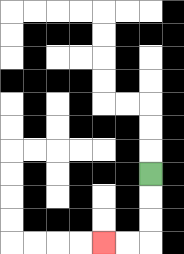{'start': '[6, 7]', 'end': '[4, 10]', 'path_directions': 'D,D,D,L,L', 'path_coordinates': '[[6, 7], [6, 8], [6, 9], [6, 10], [5, 10], [4, 10]]'}